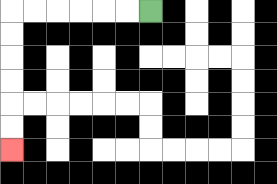{'start': '[6, 0]', 'end': '[0, 6]', 'path_directions': 'L,L,L,L,L,L,D,D,D,D,D,D', 'path_coordinates': '[[6, 0], [5, 0], [4, 0], [3, 0], [2, 0], [1, 0], [0, 0], [0, 1], [0, 2], [0, 3], [0, 4], [0, 5], [0, 6]]'}